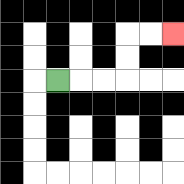{'start': '[2, 3]', 'end': '[7, 1]', 'path_directions': 'R,R,R,U,U,R,R', 'path_coordinates': '[[2, 3], [3, 3], [4, 3], [5, 3], [5, 2], [5, 1], [6, 1], [7, 1]]'}